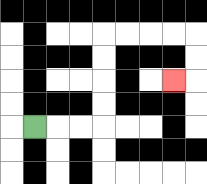{'start': '[1, 5]', 'end': '[7, 3]', 'path_directions': 'R,R,R,U,U,U,U,R,R,R,R,D,D,L', 'path_coordinates': '[[1, 5], [2, 5], [3, 5], [4, 5], [4, 4], [4, 3], [4, 2], [4, 1], [5, 1], [6, 1], [7, 1], [8, 1], [8, 2], [8, 3], [7, 3]]'}